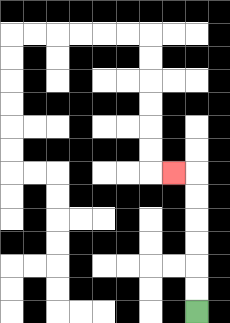{'start': '[8, 13]', 'end': '[7, 7]', 'path_directions': 'U,U,U,U,U,U,L', 'path_coordinates': '[[8, 13], [8, 12], [8, 11], [8, 10], [8, 9], [8, 8], [8, 7], [7, 7]]'}